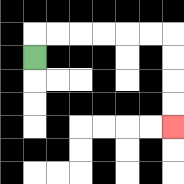{'start': '[1, 2]', 'end': '[7, 5]', 'path_directions': 'U,R,R,R,R,R,R,D,D,D,D', 'path_coordinates': '[[1, 2], [1, 1], [2, 1], [3, 1], [4, 1], [5, 1], [6, 1], [7, 1], [7, 2], [7, 3], [7, 4], [7, 5]]'}